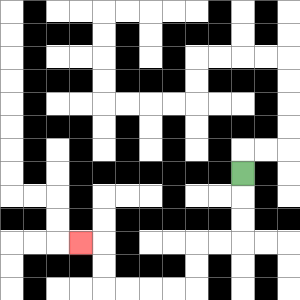{'start': '[10, 7]', 'end': '[3, 10]', 'path_directions': 'D,D,D,L,L,D,D,L,L,L,L,U,U,L', 'path_coordinates': '[[10, 7], [10, 8], [10, 9], [10, 10], [9, 10], [8, 10], [8, 11], [8, 12], [7, 12], [6, 12], [5, 12], [4, 12], [4, 11], [4, 10], [3, 10]]'}